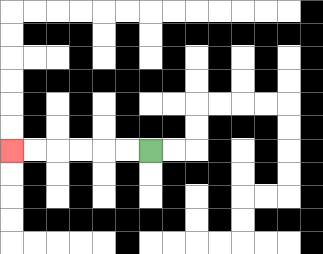{'start': '[6, 6]', 'end': '[0, 6]', 'path_directions': 'L,L,L,L,L,L', 'path_coordinates': '[[6, 6], [5, 6], [4, 6], [3, 6], [2, 6], [1, 6], [0, 6]]'}